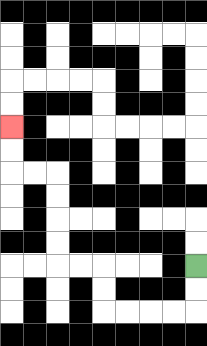{'start': '[8, 11]', 'end': '[0, 5]', 'path_directions': 'D,D,L,L,L,L,U,U,L,L,U,U,U,U,L,L,U,U', 'path_coordinates': '[[8, 11], [8, 12], [8, 13], [7, 13], [6, 13], [5, 13], [4, 13], [4, 12], [4, 11], [3, 11], [2, 11], [2, 10], [2, 9], [2, 8], [2, 7], [1, 7], [0, 7], [0, 6], [0, 5]]'}